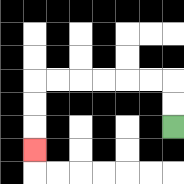{'start': '[7, 5]', 'end': '[1, 6]', 'path_directions': 'U,U,L,L,L,L,L,L,D,D,D', 'path_coordinates': '[[7, 5], [7, 4], [7, 3], [6, 3], [5, 3], [4, 3], [3, 3], [2, 3], [1, 3], [1, 4], [1, 5], [1, 6]]'}